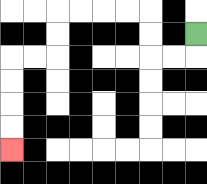{'start': '[8, 1]', 'end': '[0, 6]', 'path_directions': 'D,L,L,U,U,L,L,L,L,D,D,L,L,D,D,D,D', 'path_coordinates': '[[8, 1], [8, 2], [7, 2], [6, 2], [6, 1], [6, 0], [5, 0], [4, 0], [3, 0], [2, 0], [2, 1], [2, 2], [1, 2], [0, 2], [0, 3], [0, 4], [0, 5], [0, 6]]'}